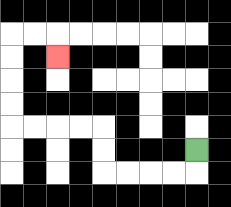{'start': '[8, 6]', 'end': '[2, 2]', 'path_directions': 'D,L,L,L,L,U,U,L,L,L,L,U,U,U,U,R,R,D', 'path_coordinates': '[[8, 6], [8, 7], [7, 7], [6, 7], [5, 7], [4, 7], [4, 6], [4, 5], [3, 5], [2, 5], [1, 5], [0, 5], [0, 4], [0, 3], [0, 2], [0, 1], [1, 1], [2, 1], [2, 2]]'}